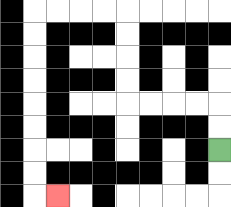{'start': '[9, 6]', 'end': '[2, 8]', 'path_directions': 'U,U,L,L,L,L,U,U,U,U,L,L,L,L,D,D,D,D,D,D,D,D,R', 'path_coordinates': '[[9, 6], [9, 5], [9, 4], [8, 4], [7, 4], [6, 4], [5, 4], [5, 3], [5, 2], [5, 1], [5, 0], [4, 0], [3, 0], [2, 0], [1, 0], [1, 1], [1, 2], [1, 3], [1, 4], [1, 5], [1, 6], [1, 7], [1, 8], [2, 8]]'}